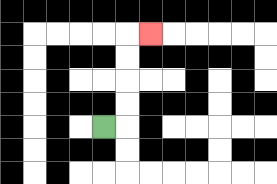{'start': '[4, 5]', 'end': '[6, 1]', 'path_directions': 'R,U,U,U,U,R', 'path_coordinates': '[[4, 5], [5, 5], [5, 4], [5, 3], [5, 2], [5, 1], [6, 1]]'}